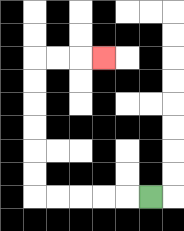{'start': '[6, 8]', 'end': '[4, 2]', 'path_directions': 'L,L,L,L,L,U,U,U,U,U,U,R,R,R', 'path_coordinates': '[[6, 8], [5, 8], [4, 8], [3, 8], [2, 8], [1, 8], [1, 7], [1, 6], [1, 5], [1, 4], [1, 3], [1, 2], [2, 2], [3, 2], [4, 2]]'}